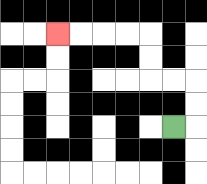{'start': '[7, 5]', 'end': '[2, 1]', 'path_directions': 'R,U,U,L,L,U,U,L,L,L,L', 'path_coordinates': '[[7, 5], [8, 5], [8, 4], [8, 3], [7, 3], [6, 3], [6, 2], [6, 1], [5, 1], [4, 1], [3, 1], [2, 1]]'}